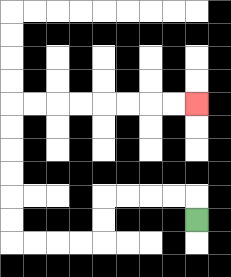{'start': '[8, 9]', 'end': '[8, 4]', 'path_directions': 'U,L,L,L,L,D,D,L,L,L,L,U,U,U,U,U,U,R,R,R,R,R,R,R,R', 'path_coordinates': '[[8, 9], [8, 8], [7, 8], [6, 8], [5, 8], [4, 8], [4, 9], [4, 10], [3, 10], [2, 10], [1, 10], [0, 10], [0, 9], [0, 8], [0, 7], [0, 6], [0, 5], [0, 4], [1, 4], [2, 4], [3, 4], [4, 4], [5, 4], [6, 4], [7, 4], [8, 4]]'}